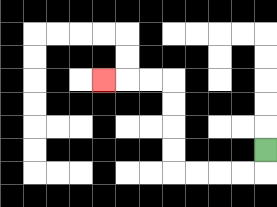{'start': '[11, 6]', 'end': '[4, 3]', 'path_directions': 'D,L,L,L,L,U,U,U,U,L,L,L', 'path_coordinates': '[[11, 6], [11, 7], [10, 7], [9, 7], [8, 7], [7, 7], [7, 6], [7, 5], [7, 4], [7, 3], [6, 3], [5, 3], [4, 3]]'}